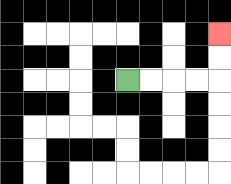{'start': '[5, 3]', 'end': '[9, 1]', 'path_directions': 'R,R,R,R,U,U', 'path_coordinates': '[[5, 3], [6, 3], [7, 3], [8, 3], [9, 3], [9, 2], [9, 1]]'}